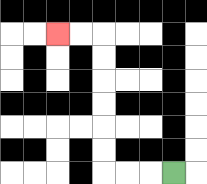{'start': '[7, 7]', 'end': '[2, 1]', 'path_directions': 'L,L,L,U,U,U,U,U,U,L,L', 'path_coordinates': '[[7, 7], [6, 7], [5, 7], [4, 7], [4, 6], [4, 5], [4, 4], [4, 3], [4, 2], [4, 1], [3, 1], [2, 1]]'}